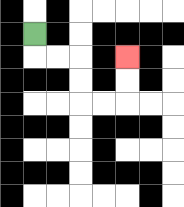{'start': '[1, 1]', 'end': '[5, 2]', 'path_directions': 'D,R,R,D,D,R,R,U,U', 'path_coordinates': '[[1, 1], [1, 2], [2, 2], [3, 2], [3, 3], [3, 4], [4, 4], [5, 4], [5, 3], [5, 2]]'}